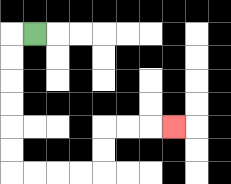{'start': '[1, 1]', 'end': '[7, 5]', 'path_directions': 'L,D,D,D,D,D,D,R,R,R,R,U,U,R,R,R', 'path_coordinates': '[[1, 1], [0, 1], [0, 2], [0, 3], [0, 4], [0, 5], [0, 6], [0, 7], [1, 7], [2, 7], [3, 7], [4, 7], [4, 6], [4, 5], [5, 5], [6, 5], [7, 5]]'}